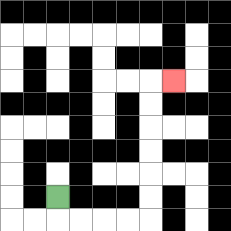{'start': '[2, 8]', 'end': '[7, 3]', 'path_directions': 'D,R,R,R,R,U,U,U,U,U,U,R', 'path_coordinates': '[[2, 8], [2, 9], [3, 9], [4, 9], [5, 9], [6, 9], [6, 8], [6, 7], [6, 6], [6, 5], [6, 4], [6, 3], [7, 3]]'}